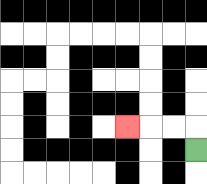{'start': '[8, 6]', 'end': '[5, 5]', 'path_directions': 'U,L,L,L', 'path_coordinates': '[[8, 6], [8, 5], [7, 5], [6, 5], [5, 5]]'}